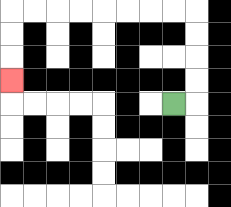{'start': '[7, 4]', 'end': '[0, 3]', 'path_directions': 'R,U,U,U,U,L,L,L,L,L,L,L,L,D,D,D', 'path_coordinates': '[[7, 4], [8, 4], [8, 3], [8, 2], [8, 1], [8, 0], [7, 0], [6, 0], [5, 0], [4, 0], [3, 0], [2, 0], [1, 0], [0, 0], [0, 1], [0, 2], [0, 3]]'}